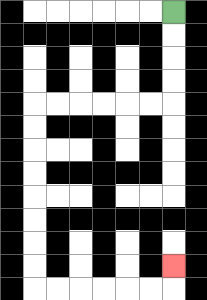{'start': '[7, 0]', 'end': '[7, 11]', 'path_directions': 'D,D,D,D,L,L,L,L,L,L,D,D,D,D,D,D,D,D,R,R,R,R,R,R,U', 'path_coordinates': '[[7, 0], [7, 1], [7, 2], [7, 3], [7, 4], [6, 4], [5, 4], [4, 4], [3, 4], [2, 4], [1, 4], [1, 5], [1, 6], [1, 7], [1, 8], [1, 9], [1, 10], [1, 11], [1, 12], [2, 12], [3, 12], [4, 12], [5, 12], [6, 12], [7, 12], [7, 11]]'}